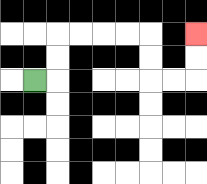{'start': '[1, 3]', 'end': '[8, 1]', 'path_directions': 'R,U,U,R,R,R,R,D,D,R,R,U,U', 'path_coordinates': '[[1, 3], [2, 3], [2, 2], [2, 1], [3, 1], [4, 1], [5, 1], [6, 1], [6, 2], [6, 3], [7, 3], [8, 3], [8, 2], [8, 1]]'}